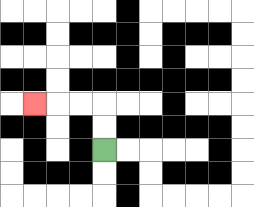{'start': '[4, 6]', 'end': '[1, 4]', 'path_directions': 'U,U,L,L,L', 'path_coordinates': '[[4, 6], [4, 5], [4, 4], [3, 4], [2, 4], [1, 4]]'}